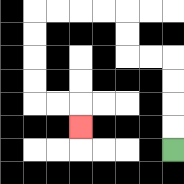{'start': '[7, 6]', 'end': '[3, 5]', 'path_directions': 'U,U,U,U,L,L,U,U,L,L,L,L,D,D,D,D,R,R,D', 'path_coordinates': '[[7, 6], [7, 5], [7, 4], [7, 3], [7, 2], [6, 2], [5, 2], [5, 1], [5, 0], [4, 0], [3, 0], [2, 0], [1, 0], [1, 1], [1, 2], [1, 3], [1, 4], [2, 4], [3, 4], [3, 5]]'}